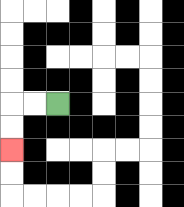{'start': '[2, 4]', 'end': '[0, 6]', 'path_directions': 'L,L,D,D', 'path_coordinates': '[[2, 4], [1, 4], [0, 4], [0, 5], [0, 6]]'}